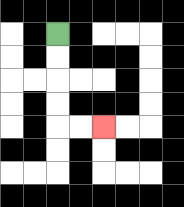{'start': '[2, 1]', 'end': '[4, 5]', 'path_directions': 'D,D,D,D,R,R', 'path_coordinates': '[[2, 1], [2, 2], [2, 3], [2, 4], [2, 5], [3, 5], [4, 5]]'}